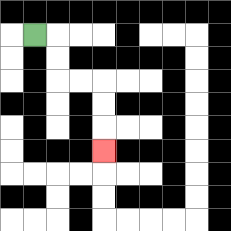{'start': '[1, 1]', 'end': '[4, 6]', 'path_directions': 'R,D,D,R,R,D,D,D', 'path_coordinates': '[[1, 1], [2, 1], [2, 2], [2, 3], [3, 3], [4, 3], [4, 4], [4, 5], [4, 6]]'}